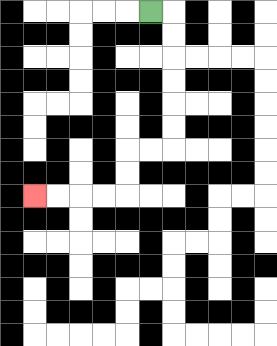{'start': '[6, 0]', 'end': '[1, 8]', 'path_directions': 'R,D,D,D,D,D,D,L,L,D,D,L,L,L,L', 'path_coordinates': '[[6, 0], [7, 0], [7, 1], [7, 2], [7, 3], [7, 4], [7, 5], [7, 6], [6, 6], [5, 6], [5, 7], [5, 8], [4, 8], [3, 8], [2, 8], [1, 8]]'}